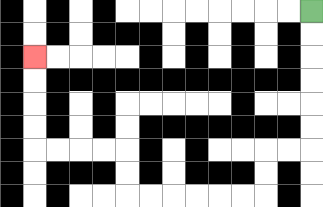{'start': '[13, 0]', 'end': '[1, 2]', 'path_directions': 'D,D,D,D,D,D,L,L,D,D,L,L,L,L,L,L,U,U,L,L,L,L,U,U,U,U', 'path_coordinates': '[[13, 0], [13, 1], [13, 2], [13, 3], [13, 4], [13, 5], [13, 6], [12, 6], [11, 6], [11, 7], [11, 8], [10, 8], [9, 8], [8, 8], [7, 8], [6, 8], [5, 8], [5, 7], [5, 6], [4, 6], [3, 6], [2, 6], [1, 6], [1, 5], [1, 4], [1, 3], [1, 2]]'}